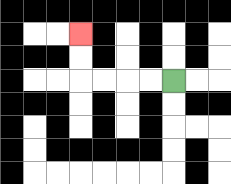{'start': '[7, 3]', 'end': '[3, 1]', 'path_directions': 'L,L,L,L,U,U', 'path_coordinates': '[[7, 3], [6, 3], [5, 3], [4, 3], [3, 3], [3, 2], [3, 1]]'}